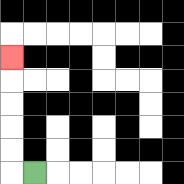{'start': '[1, 7]', 'end': '[0, 2]', 'path_directions': 'L,U,U,U,U,U', 'path_coordinates': '[[1, 7], [0, 7], [0, 6], [0, 5], [0, 4], [0, 3], [0, 2]]'}